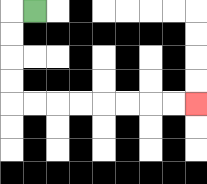{'start': '[1, 0]', 'end': '[8, 4]', 'path_directions': 'L,D,D,D,D,R,R,R,R,R,R,R,R', 'path_coordinates': '[[1, 0], [0, 0], [0, 1], [0, 2], [0, 3], [0, 4], [1, 4], [2, 4], [3, 4], [4, 4], [5, 4], [6, 4], [7, 4], [8, 4]]'}